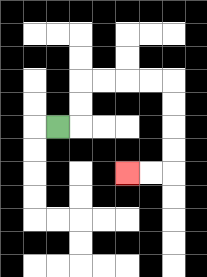{'start': '[2, 5]', 'end': '[5, 7]', 'path_directions': 'R,U,U,R,R,R,R,D,D,D,D,L,L', 'path_coordinates': '[[2, 5], [3, 5], [3, 4], [3, 3], [4, 3], [5, 3], [6, 3], [7, 3], [7, 4], [7, 5], [7, 6], [7, 7], [6, 7], [5, 7]]'}